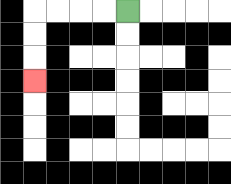{'start': '[5, 0]', 'end': '[1, 3]', 'path_directions': 'L,L,L,L,D,D,D', 'path_coordinates': '[[5, 0], [4, 0], [3, 0], [2, 0], [1, 0], [1, 1], [1, 2], [1, 3]]'}